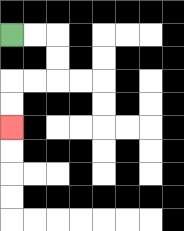{'start': '[0, 1]', 'end': '[0, 5]', 'path_directions': 'R,R,D,D,L,L,D,D', 'path_coordinates': '[[0, 1], [1, 1], [2, 1], [2, 2], [2, 3], [1, 3], [0, 3], [0, 4], [0, 5]]'}